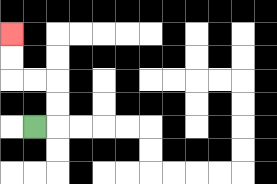{'start': '[1, 5]', 'end': '[0, 1]', 'path_directions': 'R,U,U,L,L,U,U', 'path_coordinates': '[[1, 5], [2, 5], [2, 4], [2, 3], [1, 3], [0, 3], [0, 2], [0, 1]]'}